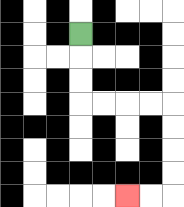{'start': '[3, 1]', 'end': '[5, 8]', 'path_directions': 'D,D,D,R,R,R,R,D,D,D,D,L,L', 'path_coordinates': '[[3, 1], [3, 2], [3, 3], [3, 4], [4, 4], [5, 4], [6, 4], [7, 4], [7, 5], [7, 6], [7, 7], [7, 8], [6, 8], [5, 8]]'}